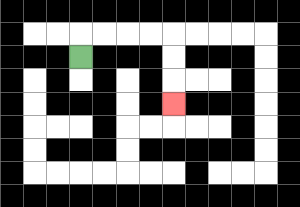{'start': '[3, 2]', 'end': '[7, 4]', 'path_directions': 'U,R,R,R,R,D,D,D', 'path_coordinates': '[[3, 2], [3, 1], [4, 1], [5, 1], [6, 1], [7, 1], [7, 2], [7, 3], [7, 4]]'}